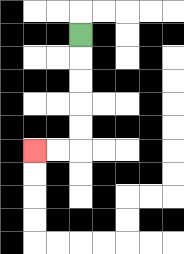{'start': '[3, 1]', 'end': '[1, 6]', 'path_directions': 'D,D,D,D,D,L,L', 'path_coordinates': '[[3, 1], [3, 2], [3, 3], [3, 4], [3, 5], [3, 6], [2, 6], [1, 6]]'}